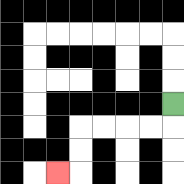{'start': '[7, 4]', 'end': '[2, 7]', 'path_directions': 'D,L,L,L,L,D,D,L', 'path_coordinates': '[[7, 4], [7, 5], [6, 5], [5, 5], [4, 5], [3, 5], [3, 6], [3, 7], [2, 7]]'}